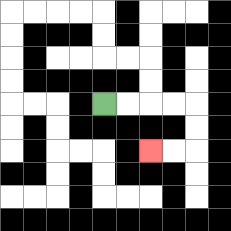{'start': '[4, 4]', 'end': '[6, 6]', 'path_directions': 'R,R,R,R,D,D,L,L', 'path_coordinates': '[[4, 4], [5, 4], [6, 4], [7, 4], [8, 4], [8, 5], [8, 6], [7, 6], [6, 6]]'}